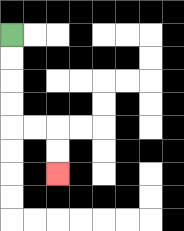{'start': '[0, 1]', 'end': '[2, 7]', 'path_directions': 'D,D,D,D,R,R,D,D', 'path_coordinates': '[[0, 1], [0, 2], [0, 3], [0, 4], [0, 5], [1, 5], [2, 5], [2, 6], [2, 7]]'}